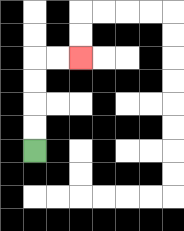{'start': '[1, 6]', 'end': '[3, 2]', 'path_directions': 'U,U,U,U,R,R', 'path_coordinates': '[[1, 6], [1, 5], [1, 4], [1, 3], [1, 2], [2, 2], [3, 2]]'}